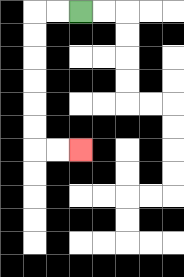{'start': '[3, 0]', 'end': '[3, 6]', 'path_directions': 'L,L,D,D,D,D,D,D,R,R', 'path_coordinates': '[[3, 0], [2, 0], [1, 0], [1, 1], [1, 2], [1, 3], [1, 4], [1, 5], [1, 6], [2, 6], [3, 6]]'}